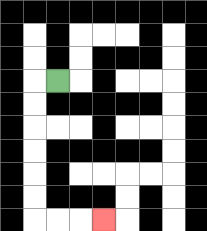{'start': '[2, 3]', 'end': '[4, 9]', 'path_directions': 'L,D,D,D,D,D,D,R,R,R', 'path_coordinates': '[[2, 3], [1, 3], [1, 4], [1, 5], [1, 6], [1, 7], [1, 8], [1, 9], [2, 9], [3, 9], [4, 9]]'}